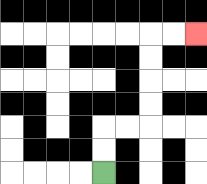{'start': '[4, 7]', 'end': '[8, 1]', 'path_directions': 'U,U,R,R,U,U,U,U,R,R', 'path_coordinates': '[[4, 7], [4, 6], [4, 5], [5, 5], [6, 5], [6, 4], [6, 3], [6, 2], [6, 1], [7, 1], [8, 1]]'}